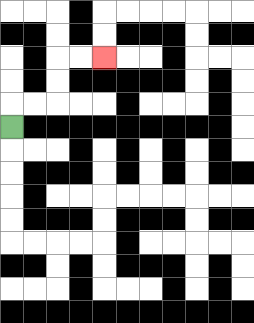{'start': '[0, 5]', 'end': '[4, 2]', 'path_directions': 'U,R,R,U,U,R,R', 'path_coordinates': '[[0, 5], [0, 4], [1, 4], [2, 4], [2, 3], [2, 2], [3, 2], [4, 2]]'}